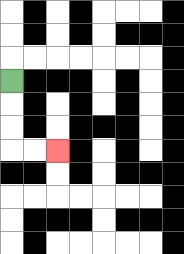{'start': '[0, 3]', 'end': '[2, 6]', 'path_directions': 'D,D,D,R,R', 'path_coordinates': '[[0, 3], [0, 4], [0, 5], [0, 6], [1, 6], [2, 6]]'}